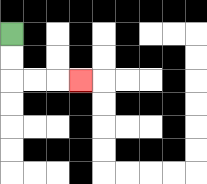{'start': '[0, 1]', 'end': '[3, 3]', 'path_directions': 'D,D,R,R,R', 'path_coordinates': '[[0, 1], [0, 2], [0, 3], [1, 3], [2, 3], [3, 3]]'}